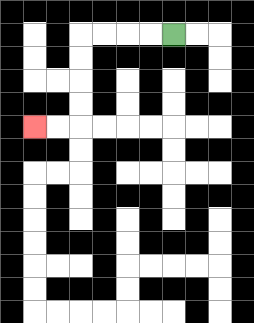{'start': '[7, 1]', 'end': '[1, 5]', 'path_directions': 'L,L,L,L,D,D,D,D,L,L', 'path_coordinates': '[[7, 1], [6, 1], [5, 1], [4, 1], [3, 1], [3, 2], [3, 3], [3, 4], [3, 5], [2, 5], [1, 5]]'}